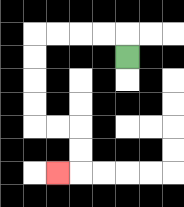{'start': '[5, 2]', 'end': '[2, 7]', 'path_directions': 'U,L,L,L,L,D,D,D,D,R,R,D,D,L', 'path_coordinates': '[[5, 2], [5, 1], [4, 1], [3, 1], [2, 1], [1, 1], [1, 2], [1, 3], [1, 4], [1, 5], [2, 5], [3, 5], [3, 6], [3, 7], [2, 7]]'}